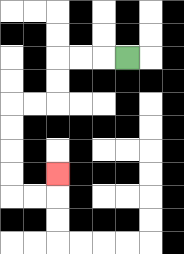{'start': '[5, 2]', 'end': '[2, 7]', 'path_directions': 'L,L,L,D,D,L,L,D,D,D,D,R,R,U', 'path_coordinates': '[[5, 2], [4, 2], [3, 2], [2, 2], [2, 3], [2, 4], [1, 4], [0, 4], [0, 5], [0, 6], [0, 7], [0, 8], [1, 8], [2, 8], [2, 7]]'}